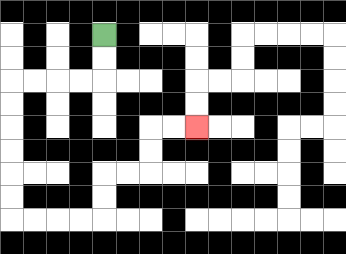{'start': '[4, 1]', 'end': '[8, 5]', 'path_directions': 'D,D,L,L,L,L,D,D,D,D,D,D,R,R,R,R,U,U,R,R,U,U,R,R', 'path_coordinates': '[[4, 1], [4, 2], [4, 3], [3, 3], [2, 3], [1, 3], [0, 3], [0, 4], [0, 5], [0, 6], [0, 7], [0, 8], [0, 9], [1, 9], [2, 9], [3, 9], [4, 9], [4, 8], [4, 7], [5, 7], [6, 7], [6, 6], [6, 5], [7, 5], [8, 5]]'}